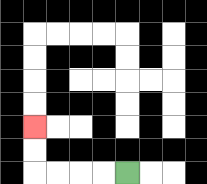{'start': '[5, 7]', 'end': '[1, 5]', 'path_directions': 'L,L,L,L,U,U', 'path_coordinates': '[[5, 7], [4, 7], [3, 7], [2, 7], [1, 7], [1, 6], [1, 5]]'}